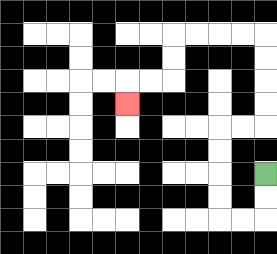{'start': '[11, 7]', 'end': '[5, 4]', 'path_directions': 'D,D,L,L,U,U,U,U,R,R,U,U,U,U,L,L,L,L,D,D,L,L,D', 'path_coordinates': '[[11, 7], [11, 8], [11, 9], [10, 9], [9, 9], [9, 8], [9, 7], [9, 6], [9, 5], [10, 5], [11, 5], [11, 4], [11, 3], [11, 2], [11, 1], [10, 1], [9, 1], [8, 1], [7, 1], [7, 2], [7, 3], [6, 3], [5, 3], [5, 4]]'}